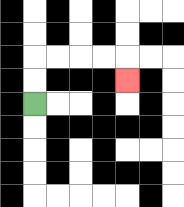{'start': '[1, 4]', 'end': '[5, 3]', 'path_directions': 'U,U,R,R,R,R,D', 'path_coordinates': '[[1, 4], [1, 3], [1, 2], [2, 2], [3, 2], [4, 2], [5, 2], [5, 3]]'}